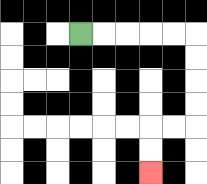{'start': '[3, 1]', 'end': '[6, 7]', 'path_directions': 'R,R,R,R,R,D,D,D,D,L,L,D,D', 'path_coordinates': '[[3, 1], [4, 1], [5, 1], [6, 1], [7, 1], [8, 1], [8, 2], [8, 3], [8, 4], [8, 5], [7, 5], [6, 5], [6, 6], [6, 7]]'}